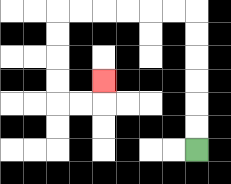{'start': '[8, 6]', 'end': '[4, 3]', 'path_directions': 'U,U,U,U,U,U,L,L,L,L,L,L,D,D,D,D,R,R,U', 'path_coordinates': '[[8, 6], [8, 5], [8, 4], [8, 3], [8, 2], [8, 1], [8, 0], [7, 0], [6, 0], [5, 0], [4, 0], [3, 0], [2, 0], [2, 1], [2, 2], [2, 3], [2, 4], [3, 4], [4, 4], [4, 3]]'}